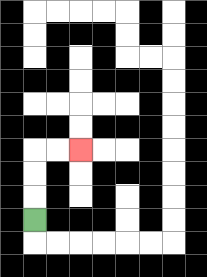{'start': '[1, 9]', 'end': '[3, 6]', 'path_directions': 'U,U,U,R,R', 'path_coordinates': '[[1, 9], [1, 8], [1, 7], [1, 6], [2, 6], [3, 6]]'}